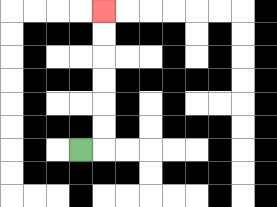{'start': '[3, 6]', 'end': '[4, 0]', 'path_directions': 'R,U,U,U,U,U,U', 'path_coordinates': '[[3, 6], [4, 6], [4, 5], [4, 4], [4, 3], [4, 2], [4, 1], [4, 0]]'}